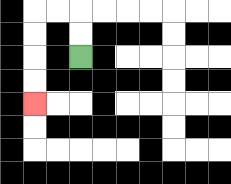{'start': '[3, 2]', 'end': '[1, 4]', 'path_directions': 'U,U,L,L,D,D,D,D', 'path_coordinates': '[[3, 2], [3, 1], [3, 0], [2, 0], [1, 0], [1, 1], [1, 2], [1, 3], [1, 4]]'}